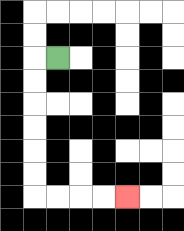{'start': '[2, 2]', 'end': '[5, 8]', 'path_directions': 'L,D,D,D,D,D,D,R,R,R,R', 'path_coordinates': '[[2, 2], [1, 2], [1, 3], [1, 4], [1, 5], [1, 6], [1, 7], [1, 8], [2, 8], [3, 8], [4, 8], [5, 8]]'}